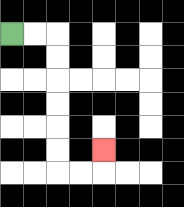{'start': '[0, 1]', 'end': '[4, 6]', 'path_directions': 'R,R,D,D,D,D,D,D,R,R,U', 'path_coordinates': '[[0, 1], [1, 1], [2, 1], [2, 2], [2, 3], [2, 4], [2, 5], [2, 6], [2, 7], [3, 7], [4, 7], [4, 6]]'}